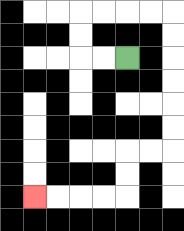{'start': '[5, 2]', 'end': '[1, 8]', 'path_directions': 'L,L,U,U,R,R,R,R,D,D,D,D,D,D,L,L,D,D,L,L,L,L', 'path_coordinates': '[[5, 2], [4, 2], [3, 2], [3, 1], [3, 0], [4, 0], [5, 0], [6, 0], [7, 0], [7, 1], [7, 2], [7, 3], [7, 4], [7, 5], [7, 6], [6, 6], [5, 6], [5, 7], [5, 8], [4, 8], [3, 8], [2, 8], [1, 8]]'}